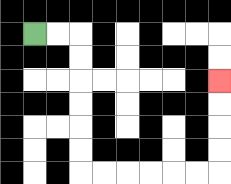{'start': '[1, 1]', 'end': '[9, 3]', 'path_directions': 'R,R,D,D,D,D,D,D,R,R,R,R,R,R,U,U,U,U', 'path_coordinates': '[[1, 1], [2, 1], [3, 1], [3, 2], [3, 3], [3, 4], [3, 5], [3, 6], [3, 7], [4, 7], [5, 7], [6, 7], [7, 7], [8, 7], [9, 7], [9, 6], [9, 5], [9, 4], [9, 3]]'}